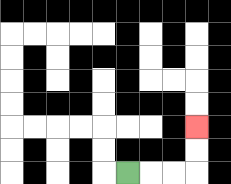{'start': '[5, 7]', 'end': '[8, 5]', 'path_directions': 'R,R,R,U,U', 'path_coordinates': '[[5, 7], [6, 7], [7, 7], [8, 7], [8, 6], [8, 5]]'}